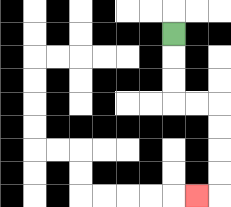{'start': '[7, 1]', 'end': '[8, 8]', 'path_directions': 'D,D,D,R,R,D,D,D,D,L', 'path_coordinates': '[[7, 1], [7, 2], [7, 3], [7, 4], [8, 4], [9, 4], [9, 5], [9, 6], [9, 7], [9, 8], [8, 8]]'}